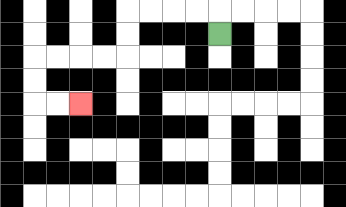{'start': '[9, 1]', 'end': '[3, 4]', 'path_directions': 'U,L,L,L,L,D,D,L,L,L,L,D,D,R,R', 'path_coordinates': '[[9, 1], [9, 0], [8, 0], [7, 0], [6, 0], [5, 0], [5, 1], [5, 2], [4, 2], [3, 2], [2, 2], [1, 2], [1, 3], [1, 4], [2, 4], [3, 4]]'}